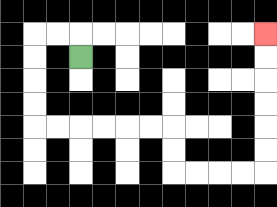{'start': '[3, 2]', 'end': '[11, 1]', 'path_directions': 'U,L,L,D,D,D,D,R,R,R,R,R,R,D,D,R,R,R,R,U,U,U,U,U,U', 'path_coordinates': '[[3, 2], [3, 1], [2, 1], [1, 1], [1, 2], [1, 3], [1, 4], [1, 5], [2, 5], [3, 5], [4, 5], [5, 5], [6, 5], [7, 5], [7, 6], [7, 7], [8, 7], [9, 7], [10, 7], [11, 7], [11, 6], [11, 5], [11, 4], [11, 3], [11, 2], [11, 1]]'}